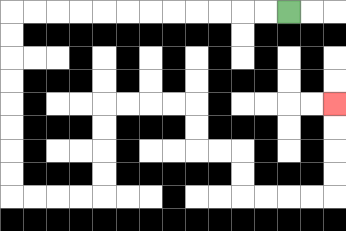{'start': '[12, 0]', 'end': '[14, 4]', 'path_directions': 'L,L,L,L,L,L,L,L,L,L,L,L,D,D,D,D,D,D,D,D,R,R,R,R,U,U,U,U,R,R,R,R,D,D,R,R,D,D,R,R,R,R,U,U,U,U', 'path_coordinates': '[[12, 0], [11, 0], [10, 0], [9, 0], [8, 0], [7, 0], [6, 0], [5, 0], [4, 0], [3, 0], [2, 0], [1, 0], [0, 0], [0, 1], [0, 2], [0, 3], [0, 4], [0, 5], [0, 6], [0, 7], [0, 8], [1, 8], [2, 8], [3, 8], [4, 8], [4, 7], [4, 6], [4, 5], [4, 4], [5, 4], [6, 4], [7, 4], [8, 4], [8, 5], [8, 6], [9, 6], [10, 6], [10, 7], [10, 8], [11, 8], [12, 8], [13, 8], [14, 8], [14, 7], [14, 6], [14, 5], [14, 4]]'}